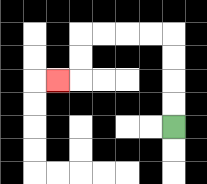{'start': '[7, 5]', 'end': '[2, 3]', 'path_directions': 'U,U,U,U,L,L,L,L,D,D,L', 'path_coordinates': '[[7, 5], [7, 4], [7, 3], [7, 2], [7, 1], [6, 1], [5, 1], [4, 1], [3, 1], [3, 2], [3, 3], [2, 3]]'}